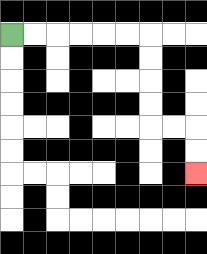{'start': '[0, 1]', 'end': '[8, 7]', 'path_directions': 'R,R,R,R,R,R,D,D,D,D,R,R,D,D', 'path_coordinates': '[[0, 1], [1, 1], [2, 1], [3, 1], [4, 1], [5, 1], [6, 1], [6, 2], [6, 3], [6, 4], [6, 5], [7, 5], [8, 5], [8, 6], [8, 7]]'}